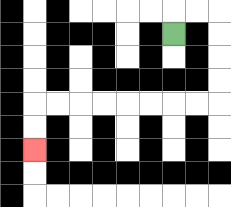{'start': '[7, 1]', 'end': '[1, 6]', 'path_directions': 'U,R,R,D,D,D,D,L,L,L,L,L,L,L,L,D,D', 'path_coordinates': '[[7, 1], [7, 0], [8, 0], [9, 0], [9, 1], [9, 2], [9, 3], [9, 4], [8, 4], [7, 4], [6, 4], [5, 4], [4, 4], [3, 4], [2, 4], [1, 4], [1, 5], [1, 6]]'}